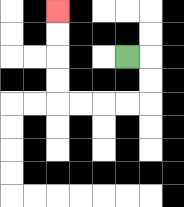{'start': '[5, 2]', 'end': '[2, 0]', 'path_directions': 'R,D,D,L,L,L,L,U,U,U,U', 'path_coordinates': '[[5, 2], [6, 2], [6, 3], [6, 4], [5, 4], [4, 4], [3, 4], [2, 4], [2, 3], [2, 2], [2, 1], [2, 0]]'}